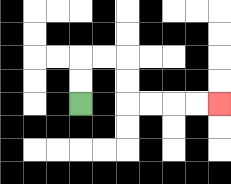{'start': '[3, 4]', 'end': '[9, 4]', 'path_directions': 'U,U,R,R,D,D,R,R,R,R', 'path_coordinates': '[[3, 4], [3, 3], [3, 2], [4, 2], [5, 2], [5, 3], [5, 4], [6, 4], [7, 4], [8, 4], [9, 4]]'}